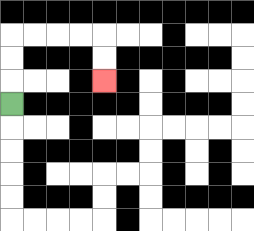{'start': '[0, 4]', 'end': '[4, 3]', 'path_directions': 'U,U,U,R,R,R,R,D,D', 'path_coordinates': '[[0, 4], [0, 3], [0, 2], [0, 1], [1, 1], [2, 1], [3, 1], [4, 1], [4, 2], [4, 3]]'}